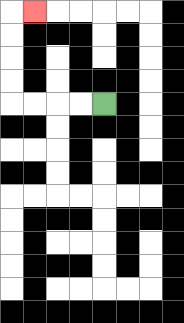{'start': '[4, 4]', 'end': '[1, 0]', 'path_directions': 'L,L,L,L,U,U,U,U,R', 'path_coordinates': '[[4, 4], [3, 4], [2, 4], [1, 4], [0, 4], [0, 3], [0, 2], [0, 1], [0, 0], [1, 0]]'}